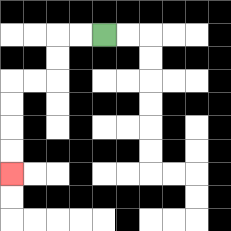{'start': '[4, 1]', 'end': '[0, 7]', 'path_directions': 'L,L,D,D,L,L,D,D,D,D', 'path_coordinates': '[[4, 1], [3, 1], [2, 1], [2, 2], [2, 3], [1, 3], [0, 3], [0, 4], [0, 5], [0, 6], [0, 7]]'}